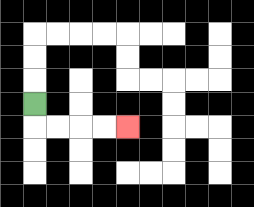{'start': '[1, 4]', 'end': '[5, 5]', 'path_directions': 'D,R,R,R,R', 'path_coordinates': '[[1, 4], [1, 5], [2, 5], [3, 5], [4, 5], [5, 5]]'}